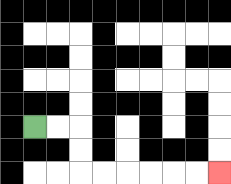{'start': '[1, 5]', 'end': '[9, 7]', 'path_directions': 'R,R,D,D,R,R,R,R,R,R', 'path_coordinates': '[[1, 5], [2, 5], [3, 5], [3, 6], [3, 7], [4, 7], [5, 7], [6, 7], [7, 7], [8, 7], [9, 7]]'}